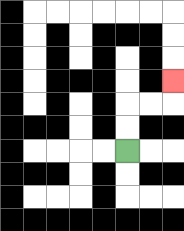{'start': '[5, 6]', 'end': '[7, 3]', 'path_directions': 'U,U,R,R,U', 'path_coordinates': '[[5, 6], [5, 5], [5, 4], [6, 4], [7, 4], [7, 3]]'}